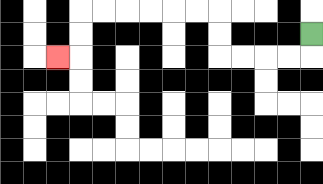{'start': '[13, 1]', 'end': '[2, 2]', 'path_directions': 'D,L,L,L,L,U,U,L,L,L,L,L,L,D,D,L', 'path_coordinates': '[[13, 1], [13, 2], [12, 2], [11, 2], [10, 2], [9, 2], [9, 1], [9, 0], [8, 0], [7, 0], [6, 0], [5, 0], [4, 0], [3, 0], [3, 1], [3, 2], [2, 2]]'}